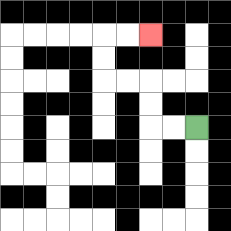{'start': '[8, 5]', 'end': '[6, 1]', 'path_directions': 'L,L,U,U,L,L,U,U,R,R', 'path_coordinates': '[[8, 5], [7, 5], [6, 5], [6, 4], [6, 3], [5, 3], [4, 3], [4, 2], [4, 1], [5, 1], [6, 1]]'}